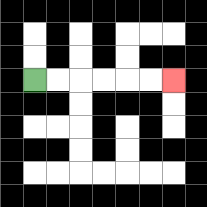{'start': '[1, 3]', 'end': '[7, 3]', 'path_directions': 'R,R,R,R,R,R', 'path_coordinates': '[[1, 3], [2, 3], [3, 3], [4, 3], [5, 3], [6, 3], [7, 3]]'}